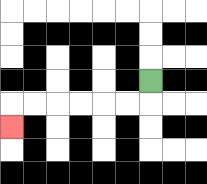{'start': '[6, 3]', 'end': '[0, 5]', 'path_directions': 'D,L,L,L,L,L,L,D', 'path_coordinates': '[[6, 3], [6, 4], [5, 4], [4, 4], [3, 4], [2, 4], [1, 4], [0, 4], [0, 5]]'}